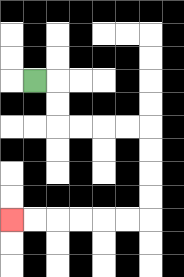{'start': '[1, 3]', 'end': '[0, 9]', 'path_directions': 'R,D,D,R,R,R,R,D,D,D,D,L,L,L,L,L,L', 'path_coordinates': '[[1, 3], [2, 3], [2, 4], [2, 5], [3, 5], [4, 5], [5, 5], [6, 5], [6, 6], [6, 7], [6, 8], [6, 9], [5, 9], [4, 9], [3, 9], [2, 9], [1, 9], [0, 9]]'}